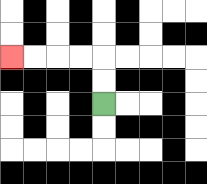{'start': '[4, 4]', 'end': '[0, 2]', 'path_directions': 'U,U,L,L,L,L', 'path_coordinates': '[[4, 4], [4, 3], [4, 2], [3, 2], [2, 2], [1, 2], [0, 2]]'}